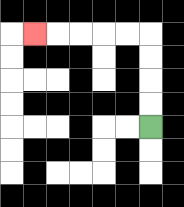{'start': '[6, 5]', 'end': '[1, 1]', 'path_directions': 'U,U,U,U,L,L,L,L,L', 'path_coordinates': '[[6, 5], [6, 4], [6, 3], [6, 2], [6, 1], [5, 1], [4, 1], [3, 1], [2, 1], [1, 1]]'}